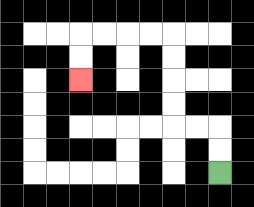{'start': '[9, 7]', 'end': '[3, 3]', 'path_directions': 'U,U,L,L,U,U,U,U,L,L,L,L,D,D', 'path_coordinates': '[[9, 7], [9, 6], [9, 5], [8, 5], [7, 5], [7, 4], [7, 3], [7, 2], [7, 1], [6, 1], [5, 1], [4, 1], [3, 1], [3, 2], [3, 3]]'}